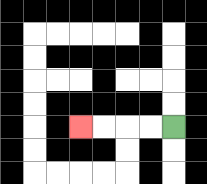{'start': '[7, 5]', 'end': '[3, 5]', 'path_directions': 'L,L,L,L', 'path_coordinates': '[[7, 5], [6, 5], [5, 5], [4, 5], [3, 5]]'}